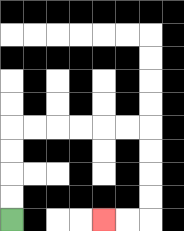{'start': '[0, 9]', 'end': '[4, 9]', 'path_directions': 'U,U,U,U,R,R,R,R,R,R,D,D,D,D,L,L', 'path_coordinates': '[[0, 9], [0, 8], [0, 7], [0, 6], [0, 5], [1, 5], [2, 5], [3, 5], [4, 5], [5, 5], [6, 5], [6, 6], [6, 7], [6, 8], [6, 9], [5, 9], [4, 9]]'}